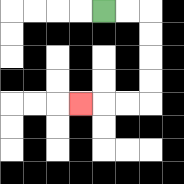{'start': '[4, 0]', 'end': '[3, 4]', 'path_directions': 'R,R,D,D,D,D,L,L,L', 'path_coordinates': '[[4, 0], [5, 0], [6, 0], [6, 1], [6, 2], [6, 3], [6, 4], [5, 4], [4, 4], [3, 4]]'}